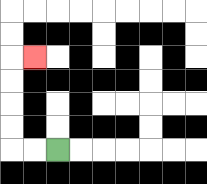{'start': '[2, 6]', 'end': '[1, 2]', 'path_directions': 'L,L,U,U,U,U,R', 'path_coordinates': '[[2, 6], [1, 6], [0, 6], [0, 5], [0, 4], [0, 3], [0, 2], [1, 2]]'}